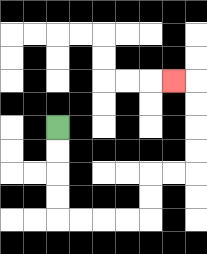{'start': '[2, 5]', 'end': '[7, 3]', 'path_directions': 'D,D,D,D,R,R,R,R,U,U,R,R,U,U,U,U,L', 'path_coordinates': '[[2, 5], [2, 6], [2, 7], [2, 8], [2, 9], [3, 9], [4, 9], [5, 9], [6, 9], [6, 8], [6, 7], [7, 7], [8, 7], [8, 6], [8, 5], [8, 4], [8, 3], [7, 3]]'}